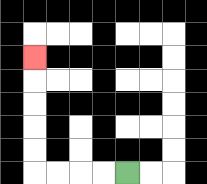{'start': '[5, 7]', 'end': '[1, 2]', 'path_directions': 'L,L,L,L,U,U,U,U,U', 'path_coordinates': '[[5, 7], [4, 7], [3, 7], [2, 7], [1, 7], [1, 6], [1, 5], [1, 4], [1, 3], [1, 2]]'}